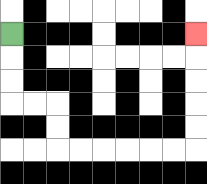{'start': '[0, 1]', 'end': '[8, 1]', 'path_directions': 'D,D,D,R,R,D,D,R,R,R,R,R,R,U,U,U,U,U', 'path_coordinates': '[[0, 1], [0, 2], [0, 3], [0, 4], [1, 4], [2, 4], [2, 5], [2, 6], [3, 6], [4, 6], [5, 6], [6, 6], [7, 6], [8, 6], [8, 5], [8, 4], [8, 3], [8, 2], [8, 1]]'}